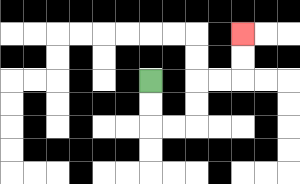{'start': '[6, 3]', 'end': '[10, 1]', 'path_directions': 'D,D,R,R,U,U,R,R,U,U', 'path_coordinates': '[[6, 3], [6, 4], [6, 5], [7, 5], [8, 5], [8, 4], [8, 3], [9, 3], [10, 3], [10, 2], [10, 1]]'}